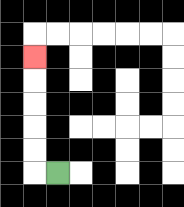{'start': '[2, 7]', 'end': '[1, 2]', 'path_directions': 'L,U,U,U,U,U', 'path_coordinates': '[[2, 7], [1, 7], [1, 6], [1, 5], [1, 4], [1, 3], [1, 2]]'}